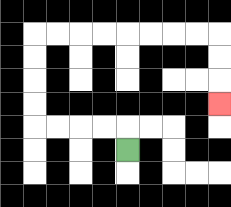{'start': '[5, 6]', 'end': '[9, 4]', 'path_directions': 'U,L,L,L,L,U,U,U,U,R,R,R,R,R,R,R,R,D,D,D', 'path_coordinates': '[[5, 6], [5, 5], [4, 5], [3, 5], [2, 5], [1, 5], [1, 4], [1, 3], [1, 2], [1, 1], [2, 1], [3, 1], [4, 1], [5, 1], [6, 1], [7, 1], [8, 1], [9, 1], [9, 2], [9, 3], [9, 4]]'}